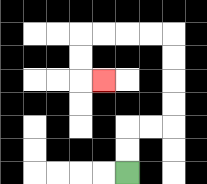{'start': '[5, 7]', 'end': '[4, 3]', 'path_directions': 'U,U,R,R,U,U,U,U,L,L,L,L,D,D,R', 'path_coordinates': '[[5, 7], [5, 6], [5, 5], [6, 5], [7, 5], [7, 4], [7, 3], [7, 2], [7, 1], [6, 1], [5, 1], [4, 1], [3, 1], [3, 2], [3, 3], [4, 3]]'}